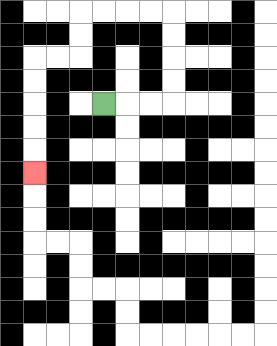{'start': '[4, 4]', 'end': '[1, 7]', 'path_directions': 'R,R,R,U,U,U,U,L,L,L,L,D,D,L,L,D,D,D,D,D', 'path_coordinates': '[[4, 4], [5, 4], [6, 4], [7, 4], [7, 3], [7, 2], [7, 1], [7, 0], [6, 0], [5, 0], [4, 0], [3, 0], [3, 1], [3, 2], [2, 2], [1, 2], [1, 3], [1, 4], [1, 5], [1, 6], [1, 7]]'}